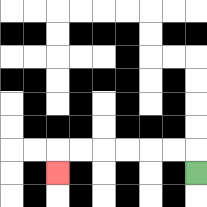{'start': '[8, 7]', 'end': '[2, 7]', 'path_directions': 'U,L,L,L,L,L,L,D', 'path_coordinates': '[[8, 7], [8, 6], [7, 6], [6, 6], [5, 6], [4, 6], [3, 6], [2, 6], [2, 7]]'}